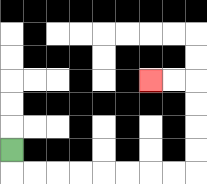{'start': '[0, 6]', 'end': '[6, 3]', 'path_directions': 'D,R,R,R,R,R,R,R,R,U,U,U,U,L,L', 'path_coordinates': '[[0, 6], [0, 7], [1, 7], [2, 7], [3, 7], [4, 7], [5, 7], [6, 7], [7, 7], [8, 7], [8, 6], [8, 5], [8, 4], [8, 3], [7, 3], [6, 3]]'}